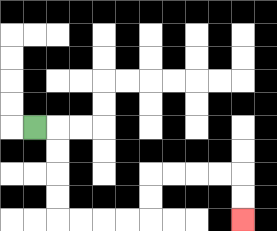{'start': '[1, 5]', 'end': '[10, 9]', 'path_directions': 'R,D,D,D,D,R,R,R,R,U,U,R,R,R,R,D,D', 'path_coordinates': '[[1, 5], [2, 5], [2, 6], [2, 7], [2, 8], [2, 9], [3, 9], [4, 9], [5, 9], [6, 9], [6, 8], [6, 7], [7, 7], [8, 7], [9, 7], [10, 7], [10, 8], [10, 9]]'}